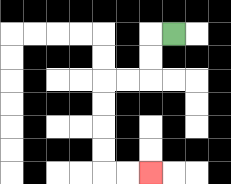{'start': '[7, 1]', 'end': '[6, 7]', 'path_directions': 'L,D,D,L,L,D,D,D,D,R,R', 'path_coordinates': '[[7, 1], [6, 1], [6, 2], [6, 3], [5, 3], [4, 3], [4, 4], [4, 5], [4, 6], [4, 7], [5, 7], [6, 7]]'}